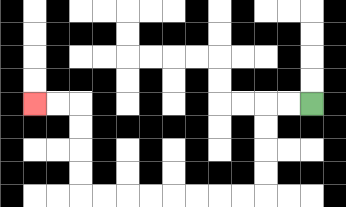{'start': '[13, 4]', 'end': '[1, 4]', 'path_directions': 'L,L,D,D,D,D,L,L,L,L,L,L,L,L,U,U,U,U,L,L', 'path_coordinates': '[[13, 4], [12, 4], [11, 4], [11, 5], [11, 6], [11, 7], [11, 8], [10, 8], [9, 8], [8, 8], [7, 8], [6, 8], [5, 8], [4, 8], [3, 8], [3, 7], [3, 6], [3, 5], [3, 4], [2, 4], [1, 4]]'}